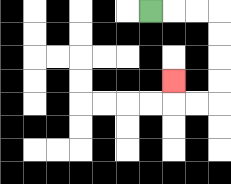{'start': '[6, 0]', 'end': '[7, 3]', 'path_directions': 'R,R,R,D,D,D,D,L,L,U', 'path_coordinates': '[[6, 0], [7, 0], [8, 0], [9, 0], [9, 1], [9, 2], [9, 3], [9, 4], [8, 4], [7, 4], [7, 3]]'}